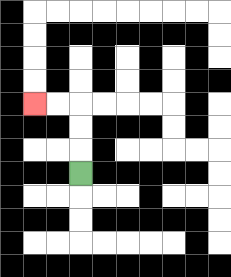{'start': '[3, 7]', 'end': '[1, 4]', 'path_directions': 'U,U,U,L,L', 'path_coordinates': '[[3, 7], [3, 6], [3, 5], [3, 4], [2, 4], [1, 4]]'}